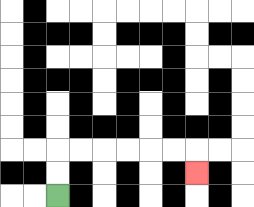{'start': '[2, 8]', 'end': '[8, 7]', 'path_directions': 'U,U,R,R,R,R,R,R,D', 'path_coordinates': '[[2, 8], [2, 7], [2, 6], [3, 6], [4, 6], [5, 6], [6, 6], [7, 6], [8, 6], [8, 7]]'}